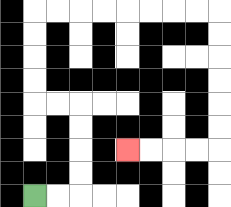{'start': '[1, 8]', 'end': '[5, 6]', 'path_directions': 'R,R,U,U,U,U,L,L,U,U,U,U,R,R,R,R,R,R,R,R,D,D,D,D,D,D,L,L,L,L', 'path_coordinates': '[[1, 8], [2, 8], [3, 8], [3, 7], [3, 6], [3, 5], [3, 4], [2, 4], [1, 4], [1, 3], [1, 2], [1, 1], [1, 0], [2, 0], [3, 0], [4, 0], [5, 0], [6, 0], [7, 0], [8, 0], [9, 0], [9, 1], [9, 2], [9, 3], [9, 4], [9, 5], [9, 6], [8, 6], [7, 6], [6, 6], [5, 6]]'}